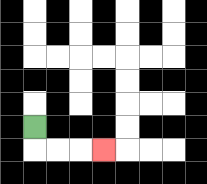{'start': '[1, 5]', 'end': '[4, 6]', 'path_directions': 'D,R,R,R', 'path_coordinates': '[[1, 5], [1, 6], [2, 6], [3, 6], [4, 6]]'}